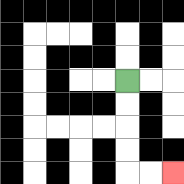{'start': '[5, 3]', 'end': '[7, 7]', 'path_directions': 'D,D,D,D,R,R', 'path_coordinates': '[[5, 3], [5, 4], [5, 5], [5, 6], [5, 7], [6, 7], [7, 7]]'}